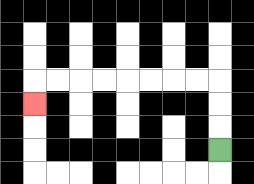{'start': '[9, 6]', 'end': '[1, 4]', 'path_directions': 'U,U,U,L,L,L,L,L,L,L,L,D', 'path_coordinates': '[[9, 6], [9, 5], [9, 4], [9, 3], [8, 3], [7, 3], [6, 3], [5, 3], [4, 3], [3, 3], [2, 3], [1, 3], [1, 4]]'}